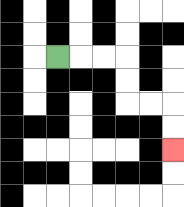{'start': '[2, 2]', 'end': '[7, 6]', 'path_directions': 'R,R,R,D,D,R,R,D,D', 'path_coordinates': '[[2, 2], [3, 2], [4, 2], [5, 2], [5, 3], [5, 4], [6, 4], [7, 4], [7, 5], [7, 6]]'}